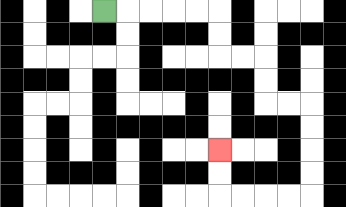{'start': '[4, 0]', 'end': '[9, 6]', 'path_directions': 'R,R,R,R,R,D,D,R,R,D,D,R,R,D,D,D,D,L,L,L,L,U,U', 'path_coordinates': '[[4, 0], [5, 0], [6, 0], [7, 0], [8, 0], [9, 0], [9, 1], [9, 2], [10, 2], [11, 2], [11, 3], [11, 4], [12, 4], [13, 4], [13, 5], [13, 6], [13, 7], [13, 8], [12, 8], [11, 8], [10, 8], [9, 8], [9, 7], [9, 6]]'}